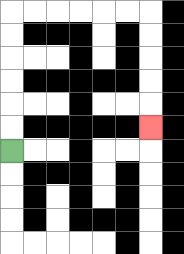{'start': '[0, 6]', 'end': '[6, 5]', 'path_directions': 'U,U,U,U,U,U,R,R,R,R,R,R,D,D,D,D,D', 'path_coordinates': '[[0, 6], [0, 5], [0, 4], [0, 3], [0, 2], [0, 1], [0, 0], [1, 0], [2, 0], [3, 0], [4, 0], [5, 0], [6, 0], [6, 1], [6, 2], [6, 3], [6, 4], [6, 5]]'}